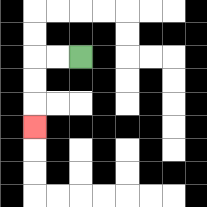{'start': '[3, 2]', 'end': '[1, 5]', 'path_directions': 'L,L,D,D,D', 'path_coordinates': '[[3, 2], [2, 2], [1, 2], [1, 3], [1, 4], [1, 5]]'}